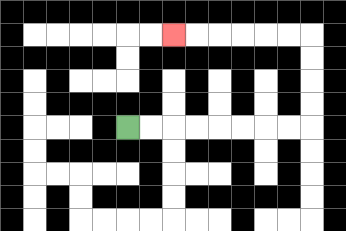{'start': '[5, 5]', 'end': '[7, 1]', 'path_directions': 'R,R,R,R,R,R,R,R,U,U,U,U,L,L,L,L,L,L', 'path_coordinates': '[[5, 5], [6, 5], [7, 5], [8, 5], [9, 5], [10, 5], [11, 5], [12, 5], [13, 5], [13, 4], [13, 3], [13, 2], [13, 1], [12, 1], [11, 1], [10, 1], [9, 1], [8, 1], [7, 1]]'}